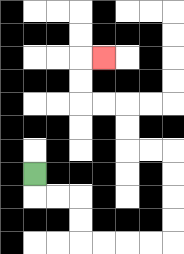{'start': '[1, 7]', 'end': '[4, 2]', 'path_directions': 'D,R,R,D,D,R,R,R,R,U,U,U,U,L,L,U,U,L,L,U,U,R', 'path_coordinates': '[[1, 7], [1, 8], [2, 8], [3, 8], [3, 9], [3, 10], [4, 10], [5, 10], [6, 10], [7, 10], [7, 9], [7, 8], [7, 7], [7, 6], [6, 6], [5, 6], [5, 5], [5, 4], [4, 4], [3, 4], [3, 3], [3, 2], [4, 2]]'}